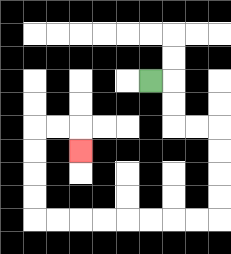{'start': '[6, 3]', 'end': '[3, 6]', 'path_directions': 'R,D,D,R,R,D,D,D,D,L,L,L,L,L,L,L,L,U,U,U,U,R,R,D', 'path_coordinates': '[[6, 3], [7, 3], [7, 4], [7, 5], [8, 5], [9, 5], [9, 6], [9, 7], [9, 8], [9, 9], [8, 9], [7, 9], [6, 9], [5, 9], [4, 9], [3, 9], [2, 9], [1, 9], [1, 8], [1, 7], [1, 6], [1, 5], [2, 5], [3, 5], [3, 6]]'}